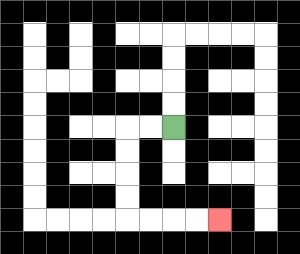{'start': '[7, 5]', 'end': '[9, 9]', 'path_directions': 'L,L,D,D,D,D,R,R,R,R', 'path_coordinates': '[[7, 5], [6, 5], [5, 5], [5, 6], [5, 7], [5, 8], [5, 9], [6, 9], [7, 9], [8, 9], [9, 9]]'}